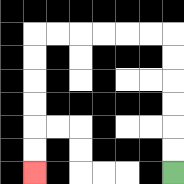{'start': '[7, 7]', 'end': '[1, 7]', 'path_directions': 'U,U,U,U,U,U,L,L,L,L,L,L,D,D,D,D,D,D', 'path_coordinates': '[[7, 7], [7, 6], [7, 5], [7, 4], [7, 3], [7, 2], [7, 1], [6, 1], [5, 1], [4, 1], [3, 1], [2, 1], [1, 1], [1, 2], [1, 3], [1, 4], [1, 5], [1, 6], [1, 7]]'}